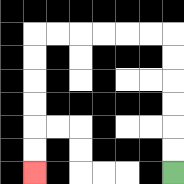{'start': '[7, 7]', 'end': '[1, 7]', 'path_directions': 'U,U,U,U,U,U,L,L,L,L,L,L,D,D,D,D,D,D', 'path_coordinates': '[[7, 7], [7, 6], [7, 5], [7, 4], [7, 3], [7, 2], [7, 1], [6, 1], [5, 1], [4, 1], [3, 1], [2, 1], [1, 1], [1, 2], [1, 3], [1, 4], [1, 5], [1, 6], [1, 7]]'}